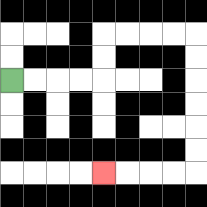{'start': '[0, 3]', 'end': '[4, 7]', 'path_directions': 'R,R,R,R,U,U,R,R,R,R,D,D,D,D,D,D,L,L,L,L', 'path_coordinates': '[[0, 3], [1, 3], [2, 3], [3, 3], [4, 3], [4, 2], [4, 1], [5, 1], [6, 1], [7, 1], [8, 1], [8, 2], [8, 3], [8, 4], [8, 5], [8, 6], [8, 7], [7, 7], [6, 7], [5, 7], [4, 7]]'}